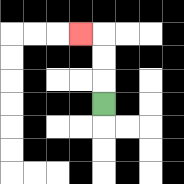{'start': '[4, 4]', 'end': '[3, 1]', 'path_directions': 'U,U,U,L', 'path_coordinates': '[[4, 4], [4, 3], [4, 2], [4, 1], [3, 1]]'}